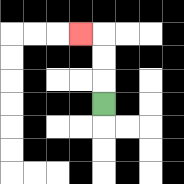{'start': '[4, 4]', 'end': '[3, 1]', 'path_directions': 'U,U,U,L', 'path_coordinates': '[[4, 4], [4, 3], [4, 2], [4, 1], [3, 1]]'}